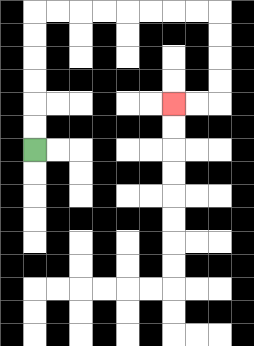{'start': '[1, 6]', 'end': '[7, 4]', 'path_directions': 'U,U,U,U,U,U,R,R,R,R,R,R,R,R,D,D,D,D,L,L', 'path_coordinates': '[[1, 6], [1, 5], [1, 4], [1, 3], [1, 2], [1, 1], [1, 0], [2, 0], [3, 0], [4, 0], [5, 0], [6, 0], [7, 0], [8, 0], [9, 0], [9, 1], [9, 2], [9, 3], [9, 4], [8, 4], [7, 4]]'}